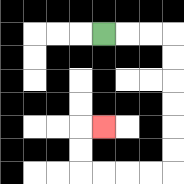{'start': '[4, 1]', 'end': '[4, 5]', 'path_directions': 'R,R,R,D,D,D,D,D,D,L,L,L,L,U,U,R', 'path_coordinates': '[[4, 1], [5, 1], [6, 1], [7, 1], [7, 2], [7, 3], [7, 4], [7, 5], [7, 6], [7, 7], [6, 7], [5, 7], [4, 7], [3, 7], [3, 6], [3, 5], [4, 5]]'}